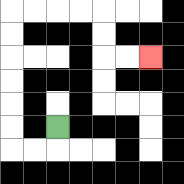{'start': '[2, 5]', 'end': '[6, 2]', 'path_directions': 'D,L,L,U,U,U,U,U,U,R,R,R,R,D,D,R,R', 'path_coordinates': '[[2, 5], [2, 6], [1, 6], [0, 6], [0, 5], [0, 4], [0, 3], [0, 2], [0, 1], [0, 0], [1, 0], [2, 0], [3, 0], [4, 0], [4, 1], [4, 2], [5, 2], [6, 2]]'}